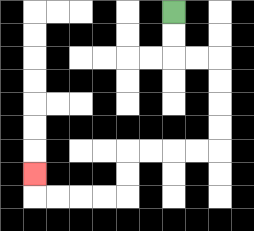{'start': '[7, 0]', 'end': '[1, 7]', 'path_directions': 'D,D,R,R,D,D,D,D,L,L,L,L,D,D,L,L,L,L,U', 'path_coordinates': '[[7, 0], [7, 1], [7, 2], [8, 2], [9, 2], [9, 3], [9, 4], [9, 5], [9, 6], [8, 6], [7, 6], [6, 6], [5, 6], [5, 7], [5, 8], [4, 8], [3, 8], [2, 8], [1, 8], [1, 7]]'}